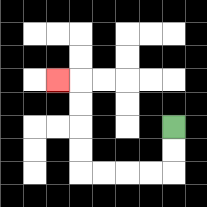{'start': '[7, 5]', 'end': '[2, 3]', 'path_directions': 'D,D,L,L,L,L,U,U,U,U,L', 'path_coordinates': '[[7, 5], [7, 6], [7, 7], [6, 7], [5, 7], [4, 7], [3, 7], [3, 6], [3, 5], [3, 4], [3, 3], [2, 3]]'}